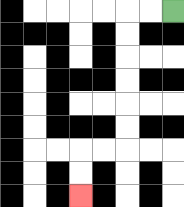{'start': '[7, 0]', 'end': '[3, 8]', 'path_directions': 'L,L,D,D,D,D,D,D,L,L,D,D', 'path_coordinates': '[[7, 0], [6, 0], [5, 0], [5, 1], [5, 2], [5, 3], [5, 4], [5, 5], [5, 6], [4, 6], [3, 6], [3, 7], [3, 8]]'}